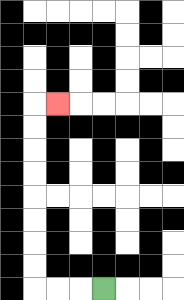{'start': '[4, 12]', 'end': '[2, 4]', 'path_directions': 'L,L,L,U,U,U,U,U,U,U,U,R', 'path_coordinates': '[[4, 12], [3, 12], [2, 12], [1, 12], [1, 11], [1, 10], [1, 9], [1, 8], [1, 7], [1, 6], [1, 5], [1, 4], [2, 4]]'}